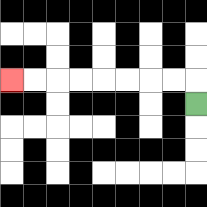{'start': '[8, 4]', 'end': '[0, 3]', 'path_directions': 'U,L,L,L,L,L,L,L,L', 'path_coordinates': '[[8, 4], [8, 3], [7, 3], [6, 3], [5, 3], [4, 3], [3, 3], [2, 3], [1, 3], [0, 3]]'}